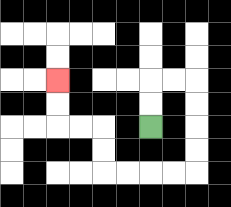{'start': '[6, 5]', 'end': '[2, 3]', 'path_directions': 'U,U,R,R,D,D,D,D,L,L,L,L,U,U,L,L,U,U', 'path_coordinates': '[[6, 5], [6, 4], [6, 3], [7, 3], [8, 3], [8, 4], [8, 5], [8, 6], [8, 7], [7, 7], [6, 7], [5, 7], [4, 7], [4, 6], [4, 5], [3, 5], [2, 5], [2, 4], [2, 3]]'}